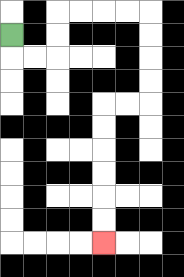{'start': '[0, 1]', 'end': '[4, 10]', 'path_directions': 'D,R,R,U,U,R,R,R,R,D,D,D,D,L,L,D,D,D,D,D,D', 'path_coordinates': '[[0, 1], [0, 2], [1, 2], [2, 2], [2, 1], [2, 0], [3, 0], [4, 0], [5, 0], [6, 0], [6, 1], [6, 2], [6, 3], [6, 4], [5, 4], [4, 4], [4, 5], [4, 6], [4, 7], [4, 8], [4, 9], [4, 10]]'}